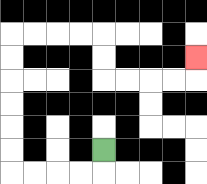{'start': '[4, 6]', 'end': '[8, 2]', 'path_directions': 'D,L,L,L,L,U,U,U,U,U,U,R,R,R,R,D,D,R,R,R,R,U', 'path_coordinates': '[[4, 6], [4, 7], [3, 7], [2, 7], [1, 7], [0, 7], [0, 6], [0, 5], [0, 4], [0, 3], [0, 2], [0, 1], [1, 1], [2, 1], [3, 1], [4, 1], [4, 2], [4, 3], [5, 3], [6, 3], [7, 3], [8, 3], [8, 2]]'}